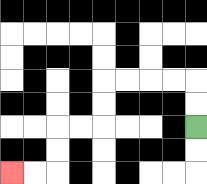{'start': '[8, 5]', 'end': '[0, 7]', 'path_directions': 'U,U,L,L,L,L,D,D,L,L,D,D,L,L', 'path_coordinates': '[[8, 5], [8, 4], [8, 3], [7, 3], [6, 3], [5, 3], [4, 3], [4, 4], [4, 5], [3, 5], [2, 5], [2, 6], [2, 7], [1, 7], [0, 7]]'}